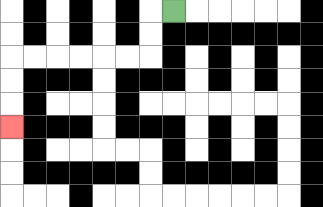{'start': '[7, 0]', 'end': '[0, 5]', 'path_directions': 'L,D,D,L,L,L,L,L,L,D,D,D', 'path_coordinates': '[[7, 0], [6, 0], [6, 1], [6, 2], [5, 2], [4, 2], [3, 2], [2, 2], [1, 2], [0, 2], [0, 3], [0, 4], [0, 5]]'}